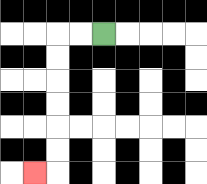{'start': '[4, 1]', 'end': '[1, 7]', 'path_directions': 'L,L,D,D,D,D,D,D,L', 'path_coordinates': '[[4, 1], [3, 1], [2, 1], [2, 2], [2, 3], [2, 4], [2, 5], [2, 6], [2, 7], [1, 7]]'}